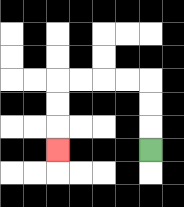{'start': '[6, 6]', 'end': '[2, 6]', 'path_directions': 'U,U,U,L,L,L,L,D,D,D', 'path_coordinates': '[[6, 6], [6, 5], [6, 4], [6, 3], [5, 3], [4, 3], [3, 3], [2, 3], [2, 4], [2, 5], [2, 6]]'}